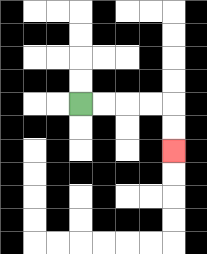{'start': '[3, 4]', 'end': '[7, 6]', 'path_directions': 'R,R,R,R,D,D', 'path_coordinates': '[[3, 4], [4, 4], [5, 4], [6, 4], [7, 4], [7, 5], [7, 6]]'}